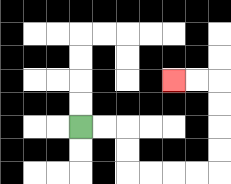{'start': '[3, 5]', 'end': '[7, 3]', 'path_directions': 'R,R,D,D,R,R,R,R,U,U,U,U,L,L', 'path_coordinates': '[[3, 5], [4, 5], [5, 5], [5, 6], [5, 7], [6, 7], [7, 7], [8, 7], [9, 7], [9, 6], [9, 5], [9, 4], [9, 3], [8, 3], [7, 3]]'}